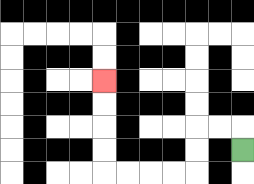{'start': '[10, 6]', 'end': '[4, 3]', 'path_directions': 'U,L,L,D,D,L,L,L,L,U,U,U,U', 'path_coordinates': '[[10, 6], [10, 5], [9, 5], [8, 5], [8, 6], [8, 7], [7, 7], [6, 7], [5, 7], [4, 7], [4, 6], [4, 5], [4, 4], [4, 3]]'}